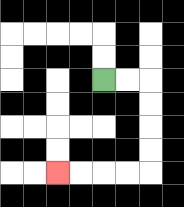{'start': '[4, 3]', 'end': '[2, 7]', 'path_directions': 'R,R,D,D,D,D,L,L,L,L', 'path_coordinates': '[[4, 3], [5, 3], [6, 3], [6, 4], [6, 5], [6, 6], [6, 7], [5, 7], [4, 7], [3, 7], [2, 7]]'}